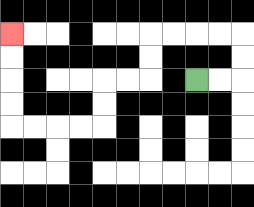{'start': '[8, 3]', 'end': '[0, 1]', 'path_directions': 'R,R,U,U,L,L,L,L,D,D,L,L,D,D,L,L,L,L,U,U,U,U', 'path_coordinates': '[[8, 3], [9, 3], [10, 3], [10, 2], [10, 1], [9, 1], [8, 1], [7, 1], [6, 1], [6, 2], [6, 3], [5, 3], [4, 3], [4, 4], [4, 5], [3, 5], [2, 5], [1, 5], [0, 5], [0, 4], [0, 3], [0, 2], [0, 1]]'}